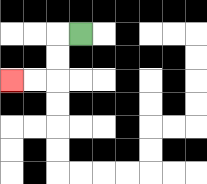{'start': '[3, 1]', 'end': '[0, 3]', 'path_directions': 'L,D,D,L,L', 'path_coordinates': '[[3, 1], [2, 1], [2, 2], [2, 3], [1, 3], [0, 3]]'}